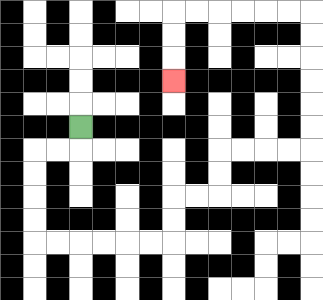{'start': '[3, 5]', 'end': '[7, 3]', 'path_directions': 'D,L,L,D,D,D,D,R,R,R,R,R,R,U,U,R,R,U,U,R,R,R,R,U,U,U,U,U,U,L,L,L,L,L,L,D,D,D', 'path_coordinates': '[[3, 5], [3, 6], [2, 6], [1, 6], [1, 7], [1, 8], [1, 9], [1, 10], [2, 10], [3, 10], [4, 10], [5, 10], [6, 10], [7, 10], [7, 9], [7, 8], [8, 8], [9, 8], [9, 7], [9, 6], [10, 6], [11, 6], [12, 6], [13, 6], [13, 5], [13, 4], [13, 3], [13, 2], [13, 1], [13, 0], [12, 0], [11, 0], [10, 0], [9, 0], [8, 0], [7, 0], [7, 1], [7, 2], [7, 3]]'}